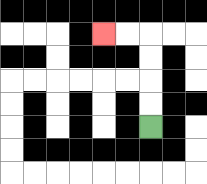{'start': '[6, 5]', 'end': '[4, 1]', 'path_directions': 'U,U,U,U,L,L', 'path_coordinates': '[[6, 5], [6, 4], [6, 3], [6, 2], [6, 1], [5, 1], [4, 1]]'}